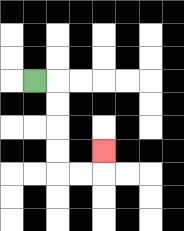{'start': '[1, 3]', 'end': '[4, 6]', 'path_directions': 'R,D,D,D,D,R,R,U', 'path_coordinates': '[[1, 3], [2, 3], [2, 4], [2, 5], [2, 6], [2, 7], [3, 7], [4, 7], [4, 6]]'}